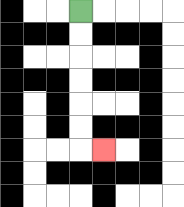{'start': '[3, 0]', 'end': '[4, 6]', 'path_directions': 'D,D,D,D,D,D,R', 'path_coordinates': '[[3, 0], [3, 1], [3, 2], [3, 3], [3, 4], [3, 5], [3, 6], [4, 6]]'}